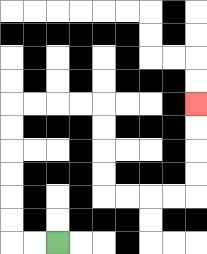{'start': '[2, 10]', 'end': '[8, 4]', 'path_directions': 'L,L,U,U,U,U,U,U,R,R,R,R,D,D,D,D,R,R,R,R,U,U,U,U', 'path_coordinates': '[[2, 10], [1, 10], [0, 10], [0, 9], [0, 8], [0, 7], [0, 6], [0, 5], [0, 4], [1, 4], [2, 4], [3, 4], [4, 4], [4, 5], [4, 6], [4, 7], [4, 8], [5, 8], [6, 8], [7, 8], [8, 8], [8, 7], [8, 6], [8, 5], [8, 4]]'}